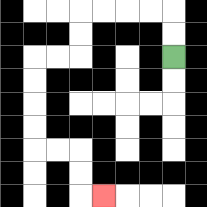{'start': '[7, 2]', 'end': '[4, 8]', 'path_directions': 'U,U,L,L,L,L,D,D,L,L,D,D,D,D,R,R,D,D,R', 'path_coordinates': '[[7, 2], [7, 1], [7, 0], [6, 0], [5, 0], [4, 0], [3, 0], [3, 1], [3, 2], [2, 2], [1, 2], [1, 3], [1, 4], [1, 5], [1, 6], [2, 6], [3, 6], [3, 7], [3, 8], [4, 8]]'}